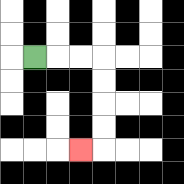{'start': '[1, 2]', 'end': '[3, 6]', 'path_directions': 'R,R,R,D,D,D,D,L', 'path_coordinates': '[[1, 2], [2, 2], [3, 2], [4, 2], [4, 3], [4, 4], [4, 5], [4, 6], [3, 6]]'}